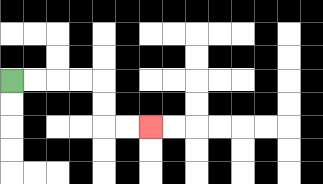{'start': '[0, 3]', 'end': '[6, 5]', 'path_directions': 'R,R,R,R,D,D,R,R', 'path_coordinates': '[[0, 3], [1, 3], [2, 3], [3, 3], [4, 3], [4, 4], [4, 5], [5, 5], [6, 5]]'}